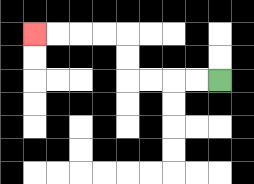{'start': '[9, 3]', 'end': '[1, 1]', 'path_directions': 'L,L,L,L,U,U,L,L,L,L', 'path_coordinates': '[[9, 3], [8, 3], [7, 3], [6, 3], [5, 3], [5, 2], [5, 1], [4, 1], [3, 1], [2, 1], [1, 1]]'}